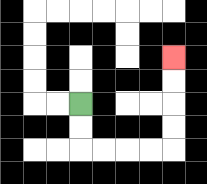{'start': '[3, 4]', 'end': '[7, 2]', 'path_directions': 'D,D,R,R,R,R,U,U,U,U', 'path_coordinates': '[[3, 4], [3, 5], [3, 6], [4, 6], [5, 6], [6, 6], [7, 6], [7, 5], [7, 4], [7, 3], [7, 2]]'}